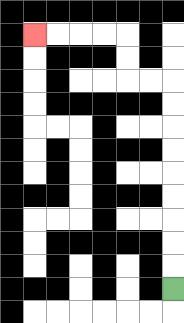{'start': '[7, 12]', 'end': '[1, 1]', 'path_directions': 'U,U,U,U,U,U,U,U,U,L,L,U,U,L,L,L,L', 'path_coordinates': '[[7, 12], [7, 11], [7, 10], [7, 9], [7, 8], [7, 7], [7, 6], [7, 5], [7, 4], [7, 3], [6, 3], [5, 3], [5, 2], [5, 1], [4, 1], [3, 1], [2, 1], [1, 1]]'}